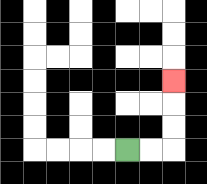{'start': '[5, 6]', 'end': '[7, 3]', 'path_directions': 'R,R,U,U,U', 'path_coordinates': '[[5, 6], [6, 6], [7, 6], [7, 5], [7, 4], [7, 3]]'}